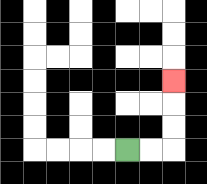{'start': '[5, 6]', 'end': '[7, 3]', 'path_directions': 'R,R,U,U,U', 'path_coordinates': '[[5, 6], [6, 6], [7, 6], [7, 5], [7, 4], [7, 3]]'}